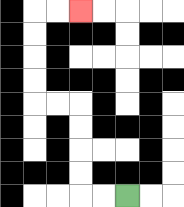{'start': '[5, 8]', 'end': '[3, 0]', 'path_directions': 'L,L,U,U,U,U,L,L,U,U,U,U,R,R', 'path_coordinates': '[[5, 8], [4, 8], [3, 8], [3, 7], [3, 6], [3, 5], [3, 4], [2, 4], [1, 4], [1, 3], [1, 2], [1, 1], [1, 0], [2, 0], [3, 0]]'}